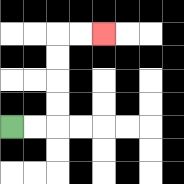{'start': '[0, 5]', 'end': '[4, 1]', 'path_directions': 'R,R,U,U,U,U,R,R', 'path_coordinates': '[[0, 5], [1, 5], [2, 5], [2, 4], [2, 3], [2, 2], [2, 1], [3, 1], [4, 1]]'}